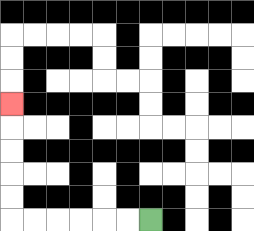{'start': '[6, 9]', 'end': '[0, 4]', 'path_directions': 'L,L,L,L,L,L,U,U,U,U,U', 'path_coordinates': '[[6, 9], [5, 9], [4, 9], [3, 9], [2, 9], [1, 9], [0, 9], [0, 8], [0, 7], [0, 6], [0, 5], [0, 4]]'}